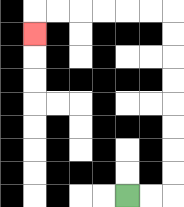{'start': '[5, 8]', 'end': '[1, 1]', 'path_directions': 'R,R,U,U,U,U,U,U,U,U,L,L,L,L,L,L,D', 'path_coordinates': '[[5, 8], [6, 8], [7, 8], [7, 7], [7, 6], [7, 5], [7, 4], [7, 3], [7, 2], [7, 1], [7, 0], [6, 0], [5, 0], [4, 0], [3, 0], [2, 0], [1, 0], [1, 1]]'}